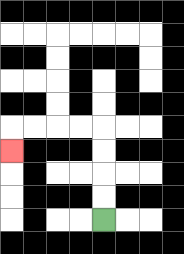{'start': '[4, 9]', 'end': '[0, 6]', 'path_directions': 'U,U,U,U,L,L,L,L,D', 'path_coordinates': '[[4, 9], [4, 8], [4, 7], [4, 6], [4, 5], [3, 5], [2, 5], [1, 5], [0, 5], [0, 6]]'}